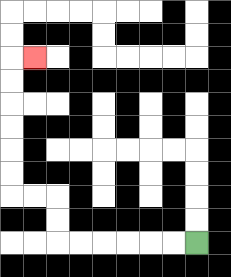{'start': '[8, 10]', 'end': '[1, 2]', 'path_directions': 'L,L,L,L,L,L,U,U,L,L,U,U,U,U,U,U,R', 'path_coordinates': '[[8, 10], [7, 10], [6, 10], [5, 10], [4, 10], [3, 10], [2, 10], [2, 9], [2, 8], [1, 8], [0, 8], [0, 7], [0, 6], [0, 5], [0, 4], [0, 3], [0, 2], [1, 2]]'}